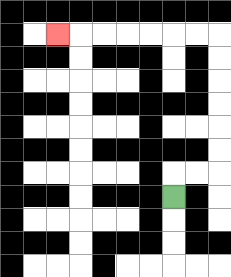{'start': '[7, 8]', 'end': '[2, 1]', 'path_directions': 'U,R,R,U,U,U,U,U,U,L,L,L,L,L,L,L', 'path_coordinates': '[[7, 8], [7, 7], [8, 7], [9, 7], [9, 6], [9, 5], [9, 4], [9, 3], [9, 2], [9, 1], [8, 1], [7, 1], [6, 1], [5, 1], [4, 1], [3, 1], [2, 1]]'}